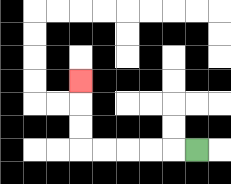{'start': '[8, 6]', 'end': '[3, 3]', 'path_directions': 'L,L,L,L,L,U,U,U', 'path_coordinates': '[[8, 6], [7, 6], [6, 6], [5, 6], [4, 6], [3, 6], [3, 5], [3, 4], [3, 3]]'}